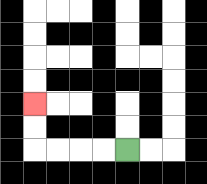{'start': '[5, 6]', 'end': '[1, 4]', 'path_directions': 'L,L,L,L,U,U', 'path_coordinates': '[[5, 6], [4, 6], [3, 6], [2, 6], [1, 6], [1, 5], [1, 4]]'}